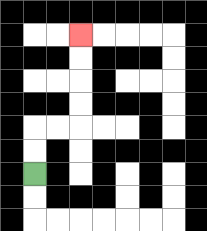{'start': '[1, 7]', 'end': '[3, 1]', 'path_directions': 'U,U,R,R,U,U,U,U', 'path_coordinates': '[[1, 7], [1, 6], [1, 5], [2, 5], [3, 5], [3, 4], [3, 3], [3, 2], [3, 1]]'}